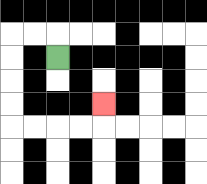{'start': '[2, 2]', 'end': '[4, 4]', 'path_directions': 'U,L,L,D,D,D,D,R,R,R,R,U', 'path_coordinates': '[[2, 2], [2, 1], [1, 1], [0, 1], [0, 2], [0, 3], [0, 4], [0, 5], [1, 5], [2, 5], [3, 5], [4, 5], [4, 4]]'}